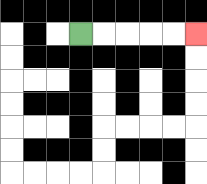{'start': '[3, 1]', 'end': '[8, 1]', 'path_directions': 'R,R,R,R,R', 'path_coordinates': '[[3, 1], [4, 1], [5, 1], [6, 1], [7, 1], [8, 1]]'}